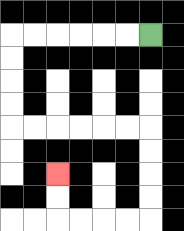{'start': '[6, 1]', 'end': '[2, 7]', 'path_directions': 'L,L,L,L,L,L,D,D,D,D,R,R,R,R,R,R,D,D,D,D,L,L,L,L,U,U', 'path_coordinates': '[[6, 1], [5, 1], [4, 1], [3, 1], [2, 1], [1, 1], [0, 1], [0, 2], [0, 3], [0, 4], [0, 5], [1, 5], [2, 5], [3, 5], [4, 5], [5, 5], [6, 5], [6, 6], [6, 7], [6, 8], [6, 9], [5, 9], [4, 9], [3, 9], [2, 9], [2, 8], [2, 7]]'}